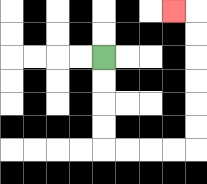{'start': '[4, 2]', 'end': '[7, 0]', 'path_directions': 'D,D,D,D,R,R,R,R,U,U,U,U,U,U,L', 'path_coordinates': '[[4, 2], [4, 3], [4, 4], [4, 5], [4, 6], [5, 6], [6, 6], [7, 6], [8, 6], [8, 5], [8, 4], [8, 3], [8, 2], [8, 1], [8, 0], [7, 0]]'}